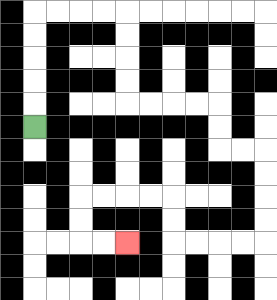{'start': '[1, 5]', 'end': '[5, 10]', 'path_directions': 'U,U,U,U,U,R,R,R,R,D,D,D,D,R,R,R,R,D,D,R,R,D,D,D,D,L,L,L,L,U,U,L,L,L,L,D,D,R,R', 'path_coordinates': '[[1, 5], [1, 4], [1, 3], [1, 2], [1, 1], [1, 0], [2, 0], [3, 0], [4, 0], [5, 0], [5, 1], [5, 2], [5, 3], [5, 4], [6, 4], [7, 4], [8, 4], [9, 4], [9, 5], [9, 6], [10, 6], [11, 6], [11, 7], [11, 8], [11, 9], [11, 10], [10, 10], [9, 10], [8, 10], [7, 10], [7, 9], [7, 8], [6, 8], [5, 8], [4, 8], [3, 8], [3, 9], [3, 10], [4, 10], [5, 10]]'}